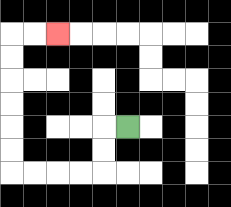{'start': '[5, 5]', 'end': '[2, 1]', 'path_directions': 'L,D,D,L,L,L,L,U,U,U,U,U,U,R,R', 'path_coordinates': '[[5, 5], [4, 5], [4, 6], [4, 7], [3, 7], [2, 7], [1, 7], [0, 7], [0, 6], [0, 5], [0, 4], [0, 3], [0, 2], [0, 1], [1, 1], [2, 1]]'}